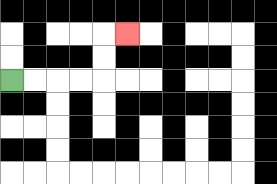{'start': '[0, 3]', 'end': '[5, 1]', 'path_directions': 'R,R,R,R,U,U,R', 'path_coordinates': '[[0, 3], [1, 3], [2, 3], [3, 3], [4, 3], [4, 2], [4, 1], [5, 1]]'}